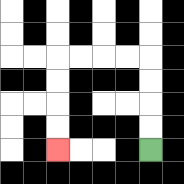{'start': '[6, 6]', 'end': '[2, 6]', 'path_directions': 'U,U,U,U,L,L,L,L,D,D,D,D', 'path_coordinates': '[[6, 6], [6, 5], [6, 4], [6, 3], [6, 2], [5, 2], [4, 2], [3, 2], [2, 2], [2, 3], [2, 4], [2, 5], [2, 6]]'}